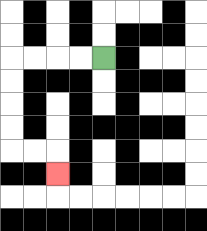{'start': '[4, 2]', 'end': '[2, 7]', 'path_directions': 'L,L,L,L,D,D,D,D,R,R,D', 'path_coordinates': '[[4, 2], [3, 2], [2, 2], [1, 2], [0, 2], [0, 3], [0, 4], [0, 5], [0, 6], [1, 6], [2, 6], [2, 7]]'}